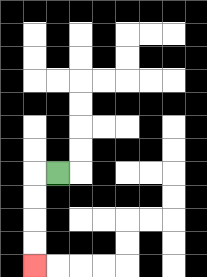{'start': '[2, 7]', 'end': '[1, 11]', 'path_directions': 'L,D,D,D,D', 'path_coordinates': '[[2, 7], [1, 7], [1, 8], [1, 9], [1, 10], [1, 11]]'}